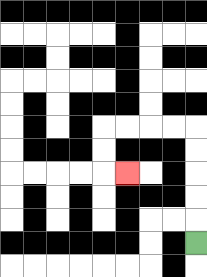{'start': '[8, 10]', 'end': '[5, 7]', 'path_directions': 'U,U,U,U,U,L,L,L,L,D,D,R', 'path_coordinates': '[[8, 10], [8, 9], [8, 8], [8, 7], [8, 6], [8, 5], [7, 5], [6, 5], [5, 5], [4, 5], [4, 6], [4, 7], [5, 7]]'}